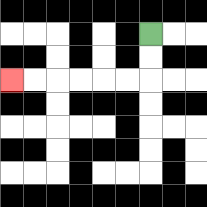{'start': '[6, 1]', 'end': '[0, 3]', 'path_directions': 'D,D,L,L,L,L,L,L', 'path_coordinates': '[[6, 1], [6, 2], [6, 3], [5, 3], [4, 3], [3, 3], [2, 3], [1, 3], [0, 3]]'}